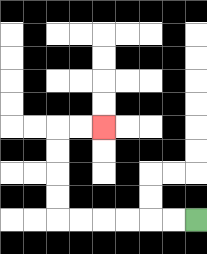{'start': '[8, 9]', 'end': '[4, 5]', 'path_directions': 'L,L,L,L,L,L,U,U,U,U,R,R', 'path_coordinates': '[[8, 9], [7, 9], [6, 9], [5, 9], [4, 9], [3, 9], [2, 9], [2, 8], [2, 7], [2, 6], [2, 5], [3, 5], [4, 5]]'}